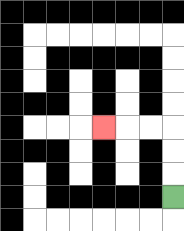{'start': '[7, 8]', 'end': '[4, 5]', 'path_directions': 'U,U,U,L,L,L', 'path_coordinates': '[[7, 8], [7, 7], [7, 6], [7, 5], [6, 5], [5, 5], [4, 5]]'}